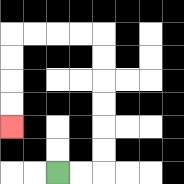{'start': '[2, 7]', 'end': '[0, 5]', 'path_directions': 'R,R,U,U,U,U,U,U,L,L,L,L,D,D,D,D', 'path_coordinates': '[[2, 7], [3, 7], [4, 7], [4, 6], [4, 5], [4, 4], [4, 3], [4, 2], [4, 1], [3, 1], [2, 1], [1, 1], [0, 1], [0, 2], [0, 3], [0, 4], [0, 5]]'}